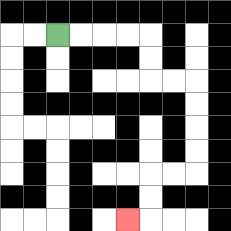{'start': '[2, 1]', 'end': '[5, 9]', 'path_directions': 'R,R,R,R,D,D,R,R,D,D,D,D,L,L,D,D,L', 'path_coordinates': '[[2, 1], [3, 1], [4, 1], [5, 1], [6, 1], [6, 2], [6, 3], [7, 3], [8, 3], [8, 4], [8, 5], [8, 6], [8, 7], [7, 7], [6, 7], [6, 8], [6, 9], [5, 9]]'}